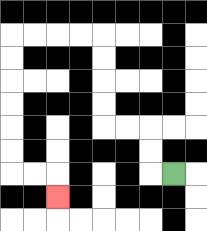{'start': '[7, 7]', 'end': '[2, 8]', 'path_directions': 'L,U,U,L,L,U,U,U,U,L,L,L,L,D,D,D,D,D,D,R,R,D', 'path_coordinates': '[[7, 7], [6, 7], [6, 6], [6, 5], [5, 5], [4, 5], [4, 4], [4, 3], [4, 2], [4, 1], [3, 1], [2, 1], [1, 1], [0, 1], [0, 2], [0, 3], [0, 4], [0, 5], [0, 6], [0, 7], [1, 7], [2, 7], [2, 8]]'}